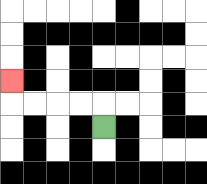{'start': '[4, 5]', 'end': '[0, 3]', 'path_directions': 'U,L,L,L,L,U', 'path_coordinates': '[[4, 5], [4, 4], [3, 4], [2, 4], [1, 4], [0, 4], [0, 3]]'}